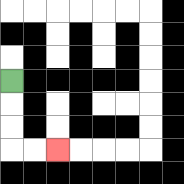{'start': '[0, 3]', 'end': '[2, 6]', 'path_directions': 'D,D,D,R,R', 'path_coordinates': '[[0, 3], [0, 4], [0, 5], [0, 6], [1, 6], [2, 6]]'}